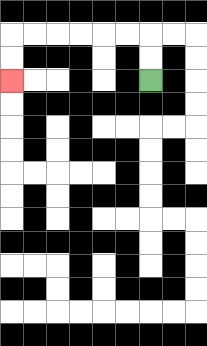{'start': '[6, 3]', 'end': '[0, 3]', 'path_directions': 'U,U,L,L,L,L,L,L,D,D', 'path_coordinates': '[[6, 3], [6, 2], [6, 1], [5, 1], [4, 1], [3, 1], [2, 1], [1, 1], [0, 1], [0, 2], [0, 3]]'}